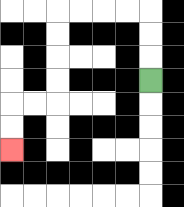{'start': '[6, 3]', 'end': '[0, 6]', 'path_directions': 'U,U,U,L,L,L,L,D,D,D,D,L,L,D,D', 'path_coordinates': '[[6, 3], [6, 2], [6, 1], [6, 0], [5, 0], [4, 0], [3, 0], [2, 0], [2, 1], [2, 2], [2, 3], [2, 4], [1, 4], [0, 4], [0, 5], [0, 6]]'}